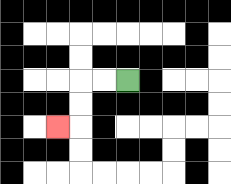{'start': '[5, 3]', 'end': '[2, 5]', 'path_directions': 'L,L,D,D,L', 'path_coordinates': '[[5, 3], [4, 3], [3, 3], [3, 4], [3, 5], [2, 5]]'}